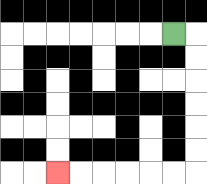{'start': '[7, 1]', 'end': '[2, 7]', 'path_directions': 'R,D,D,D,D,D,D,L,L,L,L,L,L', 'path_coordinates': '[[7, 1], [8, 1], [8, 2], [8, 3], [8, 4], [8, 5], [8, 6], [8, 7], [7, 7], [6, 7], [5, 7], [4, 7], [3, 7], [2, 7]]'}